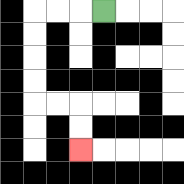{'start': '[4, 0]', 'end': '[3, 6]', 'path_directions': 'L,L,L,D,D,D,D,R,R,D,D', 'path_coordinates': '[[4, 0], [3, 0], [2, 0], [1, 0], [1, 1], [1, 2], [1, 3], [1, 4], [2, 4], [3, 4], [3, 5], [3, 6]]'}